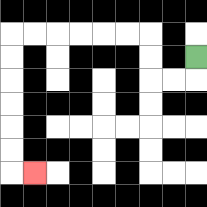{'start': '[8, 2]', 'end': '[1, 7]', 'path_directions': 'D,L,L,U,U,L,L,L,L,L,L,D,D,D,D,D,D,R', 'path_coordinates': '[[8, 2], [8, 3], [7, 3], [6, 3], [6, 2], [6, 1], [5, 1], [4, 1], [3, 1], [2, 1], [1, 1], [0, 1], [0, 2], [0, 3], [0, 4], [0, 5], [0, 6], [0, 7], [1, 7]]'}